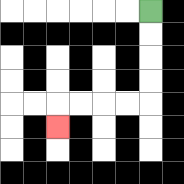{'start': '[6, 0]', 'end': '[2, 5]', 'path_directions': 'D,D,D,D,L,L,L,L,D', 'path_coordinates': '[[6, 0], [6, 1], [6, 2], [6, 3], [6, 4], [5, 4], [4, 4], [3, 4], [2, 4], [2, 5]]'}